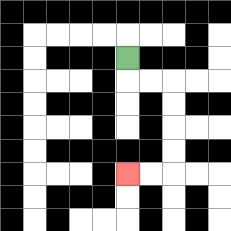{'start': '[5, 2]', 'end': '[5, 7]', 'path_directions': 'D,R,R,D,D,D,D,L,L', 'path_coordinates': '[[5, 2], [5, 3], [6, 3], [7, 3], [7, 4], [7, 5], [7, 6], [7, 7], [6, 7], [5, 7]]'}